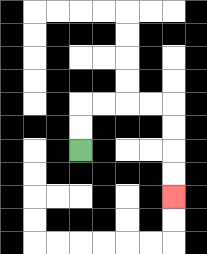{'start': '[3, 6]', 'end': '[7, 8]', 'path_directions': 'U,U,R,R,R,R,D,D,D,D', 'path_coordinates': '[[3, 6], [3, 5], [3, 4], [4, 4], [5, 4], [6, 4], [7, 4], [7, 5], [7, 6], [7, 7], [7, 8]]'}